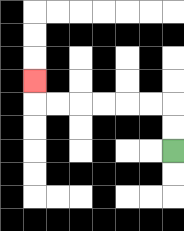{'start': '[7, 6]', 'end': '[1, 3]', 'path_directions': 'U,U,L,L,L,L,L,L,U', 'path_coordinates': '[[7, 6], [7, 5], [7, 4], [6, 4], [5, 4], [4, 4], [3, 4], [2, 4], [1, 4], [1, 3]]'}